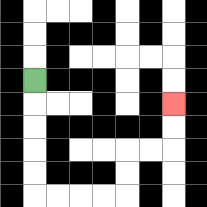{'start': '[1, 3]', 'end': '[7, 4]', 'path_directions': 'D,D,D,D,D,R,R,R,R,U,U,R,R,U,U', 'path_coordinates': '[[1, 3], [1, 4], [1, 5], [1, 6], [1, 7], [1, 8], [2, 8], [3, 8], [4, 8], [5, 8], [5, 7], [5, 6], [6, 6], [7, 6], [7, 5], [7, 4]]'}